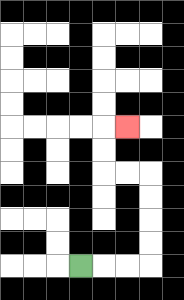{'start': '[3, 11]', 'end': '[5, 5]', 'path_directions': 'R,R,R,U,U,U,U,L,L,U,U,R', 'path_coordinates': '[[3, 11], [4, 11], [5, 11], [6, 11], [6, 10], [6, 9], [6, 8], [6, 7], [5, 7], [4, 7], [4, 6], [4, 5], [5, 5]]'}